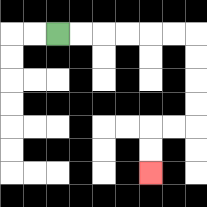{'start': '[2, 1]', 'end': '[6, 7]', 'path_directions': 'R,R,R,R,R,R,D,D,D,D,L,L,D,D', 'path_coordinates': '[[2, 1], [3, 1], [4, 1], [5, 1], [6, 1], [7, 1], [8, 1], [8, 2], [8, 3], [8, 4], [8, 5], [7, 5], [6, 5], [6, 6], [6, 7]]'}